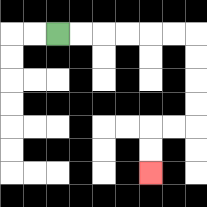{'start': '[2, 1]', 'end': '[6, 7]', 'path_directions': 'R,R,R,R,R,R,D,D,D,D,L,L,D,D', 'path_coordinates': '[[2, 1], [3, 1], [4, 1], [5, 1], [6, 1], [7, 1], [8, 1], [8, 2], [8, 3], [8, 4], [8, 5], [7, 5], [6, 5], [6, 6], [6, 7]]'}